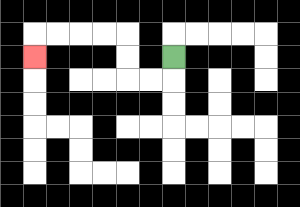{'start': '[7, 2]', 'end': '[1, 2]', 'path_directions': 'D,L,L,U,U,L,L,L,L,D', 'path_coordinates': '[[7, 2], [7, 3], [6, 3], [5, 3], [5, 2], [5, 1], [4, 1], [3, 1], [2, 1], [1, 1], [1, 2]]'}